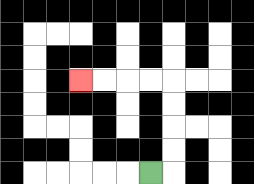{'start': '[6, 7]', 'end': '[3, 3]', 'path_directions': 'R,U,U,U,U,L,L,L,L', 'path_coordinates': '[[6, 7], [7, 7], [7, 6], [7, 5], [7, 4], [7, 3], [6, 3], [5, 3], [4, 3], [3, 3]]'}